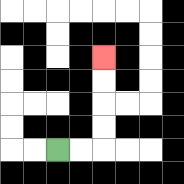{'start': '[2, 6]', 'end': '[4, 2]', 'path_directions': 'R,R,U,U,U,U', 'path_coordinates': '[[2, 6], [3, 6], [4, 6], [4, 5], [4, 4], [4, 3], [4, 2]]'}